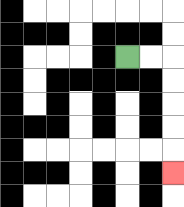{'start': '[5, 2]', 'end': '[7, 7]', 'path_directions': 'R,R,D,D,D,D,D', 'path_coordinates': '[[5, 2], [6, 2], [7, 2], [7, 3], [7, 4], [7, 5], [7, 6], [7, 7]]'}